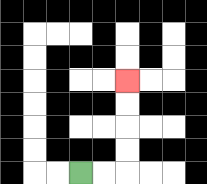{'start': '[3, 7]', 'end': '[5, 3]', 'path_directions': 'R,R,U,U,U,U', 'path_coordinates': '[[3, 7], [4, 7], [5, 7], [5, 6], [5, 5], [5, 4], [5, 3]]'}